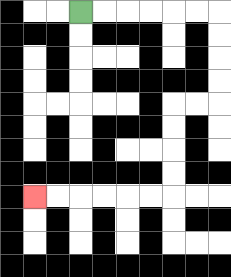{'start': '[3, 0]', 'end': '[1, 8]', 'path_directions': 'R,R,R,R,R,R,D,D,D,D,L,L,D,D,D,D,L,L,L,L,L,L', 'path_coordinates': '[[3, 0], [4, 0], [5, 0], [6, 0], [7, 0], [8, 0], [9, 0], [9, 1], [9, 2], [9, 3], [9, 4], [8, 4], [7, 4], [7, 5], [7, 6], [7, 7], [7, 8], [6, 8], [5, 8], [4, 8], [3, 8], [2, 8], [1, 8]]'}